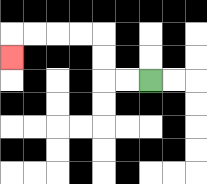{'start': '[6, 3]', 'end': '[0, 2]', 'path_directions': 'L,L,U,U,L,L,L,L,D', 'path_coordinates': '[[6, 3], [5, 3], [4, 3], [4, 2], [4, 1], [3, 1], [2, 1], [1, 1], [0, 1], [0, 2]]'}